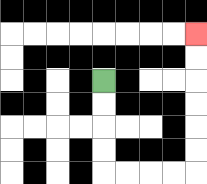{'start': '[4, 3]', 'end': '[8, 1]', 'path_directions': 'D,D,D,D,R,R,R,R,U,U,U,U,U,U', 'path_coordinates': '[[4, 3], [4, 4], [4, 5], [4, 6], [4, 7], [5, 7], [6, 7], [7, 7], [8, 7], [8, 6], [8, 5], [8, 4], [8, 3], [8, 2], [8, 1]]'}